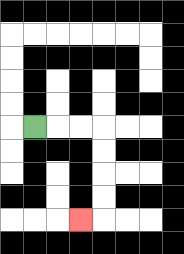{'start': '[1, 5]', 'end': '[3, 9]', 'path_directions': 'R,R,R,D,D,D,D,L', 'path_coordinates': '[[1, 5], [2, 5], [3, 5], [4, 5], [4, 6], [4, 7], [4, 8], [4, 9], [3, 9]]'}